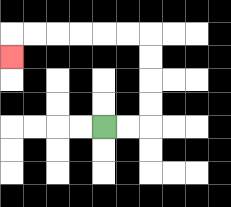{'start': '[4, 5]', 'end': '[0, 2]', 'path_directions': 'R,R,U,U,U,U,L,L,L,L,L,L,D', 'path_coordinates': '[[4, 5], [5, 5], [6, 5], [6, 4], [6, 3], [6, 2], [6, 1], [5, 1], [4, 1], [3, 1], [2, 1], [1, 1], [0, 1], [0, 2]]'}